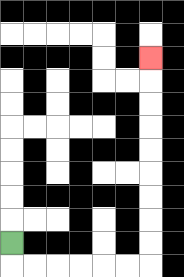{'start': '[0, 10]', 'end': '[6, 2]', 'path_directions': 'D,R,R,R,R,R,R,U,U,U,U,U,U,U,U,U', 'path_coordinates': '[[0, 10], [0, 11], [1, 11], [2, 11], [3, 11], [4, 11], [5, 11], [6, 11], [6, 10], [6, 9], [6, 8], [6, 7], [6, 6], [6, 5], [6, 4], [6, 3], [6, 2]]'}